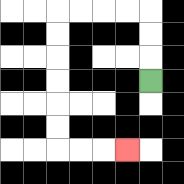{'start': '[6, 3]', 'end': '[5, 6]', 'path_directions': 'U,U,U,L,L,L,L,D,D,D,D,D,D,R,R,R', 'path_coordinates': '[[6, 3], [6, 2], [6, 1], [6, 0], [5, 0], [4, 0], [3, 0], [2, 0], [2, 1], [2, 2], [2, 3], [2, 4], [2, 5], [2, 6], [3, 6], [4, 6], [5, 6]]'}